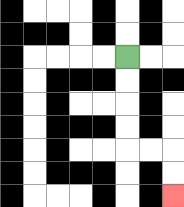{'start': '[5, 2]', 'end': '[7, 8]', 'path_directions': 'D,D,D,D,R,R,D,D', 'path_coordinates': '[[5, 2], [5, 3], [5, 4], [5, 5], [5, 6], [6, 6], [7, 6], [7, 7], [7, 8]]'}